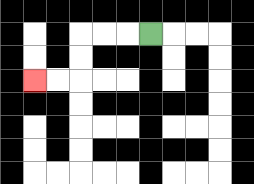{'start': '[6, 1]', 'end': '[1, 3]', 'path_directions': 'L,L,L,D,D,L,L', 'path_coordinates': '[[6, 1], [5, 1], [4, 1], [3, 1], [3, 2], [3, 3], [2, 3], [1, 3]]'}